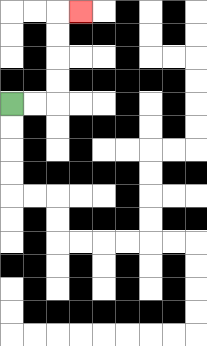{'start': '[0, 4]', 'end': '[3, 0]', 'path_directions': 'R,R,U,U,U,U,R', 'path_coordinates': '[[0, 4], [1, 4], [2, 4], [2, 3], [2, 2], [2, 1], [2, 0], [3, 0]]'}